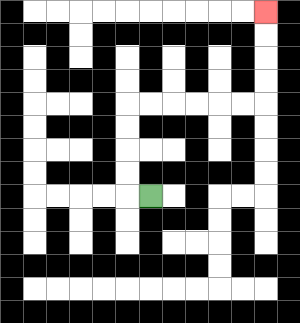{'start': '[6, 8]', 'end': '[11, 0]', 'path_directions': 'L,U,U,U,U,R,R,R,R,R,R,U,U,U,U', 'path_coordinates': '[[6, 8], [5, 8], [5, 7], [5, 6], [5, 5], [5, 4], [6, 4], [7, 4], [8, 4], [9, 4], [10, 4], [11, 4], [11, 3], [11, 2], [11, 1], [11, 0]]'}